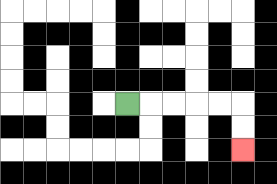{'start': '[5, 4]', 'end': '[10, 6]', 'path_directions': 'R,R,R,R,R,D,D', 'path_coordinates': '[[5, 4], [6, 4], [7, 4], [8, 4], [9, 4], [10, 4], [10, 5], [10, 6]]'}